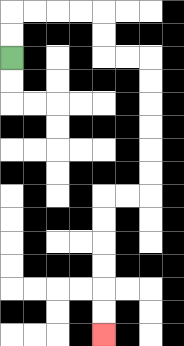{'start': '[0, 2]', 'end': '[4, 14]', 'path_directions': 'U,U,R,R,R,R,D,D,R,R,D,D,D,D,D,D,L,L,D,D,D,D,D,D', 'path_coordinates': '[[0, 2], [0, 1], [0, 0], [1, 0], [2, 0], [3, 0], [4, 0], [4, 1], [4, 2], [5, 2], [6, 2], [6, 3], [6, 4], [6, 5], [6, 6], [6, 7], [6, 8], [5, 8], [4, 8], [4, 9], [4, 10], [4, 11], [4, 12], [4, 13], [4, 14]]'}